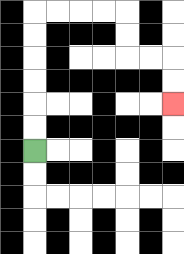{'start': '[1, 6]', 'end': '[7, 4]', 'path_directions': 'U,U,U,U,U,U,R,R,R,R,D,D,R,R,D,D', 'path_coordinates': '[[1, 6], [1, 5], [1, 4], [1, 3], [1, 2], [1, 1], [1, 0], [2, 0], [3, 0], [4, 0], [5, 0], [5, 1], [5, 2], [6, 2], [7, 2], [7, 3], [7, 4]]'}